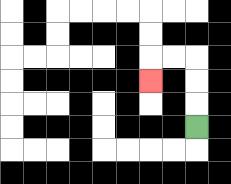{'start': '[8, 5]', 'end': '[6, 3]', 'path_directions': 'U,U,U,L,L,D', 'path_coordinates': '[[8, 5], [8, 4], [8, 3], [8, 2], [7, 2], [6, 2], [6, 3]]'}